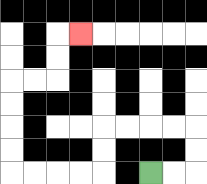{'start': '[6, 7]', 'end': '[3, 1]', 'path_directions': 'R,R,U,U,L,L,L,L,D,D,L,L,L,L,U,U,U,U,R,R,U,U,R', 'path_coordinates': '[[6, 7], [7, 7], [8, 7], [8, 6], [8, 5], [7, 5], [6, 5], [5, 5], [4, 5], [4, 6], [4, 7], [3, 7], [2, 7], [1, 7], [0, 7], [0, 6], [0, 5], [0, 4], [0, 3], [1, 3], [2, 3], [2, 2], [2, 1], [3, 1]]'}